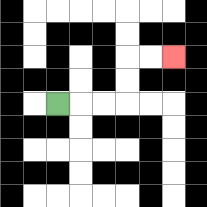{'start': '[2, 4]', 'end': '[7, 2]', 'path_directions': 'R,R,R,U,U,R,R', 'path_coordinates': '[[2, 4], [3, 4], [4, 4], [5, 4], [5, 3], [5, 2], [6, 2], [7, 2]]'}